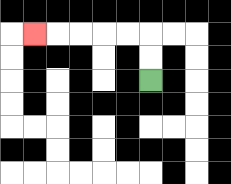{'start': '[6, 3]', 'end': '[1, 1]', 'path_directions': 'U,U,L,L,L,L,L', 'path_coordinates': '[[6, 3], [6, 2], [6, 1], [5, 1], [4, 1], [3, 1], [2, 1], [1, 1]]'}